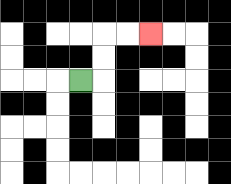{'start': '[3, 3]', 'end': '[6, 1]', 'path_directions': 'R,U,U,R,R', 'path_coordinates': '[[3, 3], [4, 3], [4, 2], [4, 1], [5, 1], [6, 1]]'}